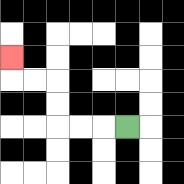{'start': '[5, 5]', 'end': '[0, 2]', 'path_directions': 'L,L,L,U,U,L,L,U', 'path_coordinates': '[[5, 5], [4, 5], [3, 5], [2, 5], [2, 4], [2, 3], [1, 3], [0, 3], [0, 2]]'}